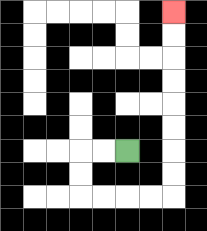{'start': '[5, 6]', 'end': '[7, 0]', 'path_directions': 'L,L,D,D,R,R,R,R,U,U,U,U,U,U,U,U', 'path_coordinates': '[[5, 6], [4, 6], [3, 6], [3, 7], [3, 8], [4, 8], [5, 8], [6, 8], [7, 8], [7, 7], [7, 6], [7, 5], [7, 4], [7, 3], [7, 2], [7, 1], [7, 0]]'}